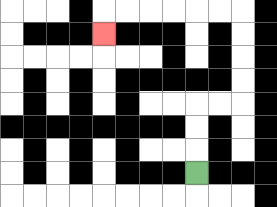{'start': '[8, 7]', 'end': '[4, 1]', 'path_directions': 'U,U,U,R,R,U,U,U,U,L,L,L,L,L,L,D', 'path_coordinates': '[[8, 7], [8, 6], [8, 5], [8, 4], [9, 4], [10, 4], [10, 3], [10, 2], [10, 1], [10, 0], [9, 0], [8, 0], [7, 0], [6, 0], [5, 0], [4, 0], [4, 1]]'}